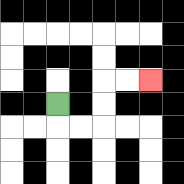{'start': '[2, 4]', 'end': '[6, 3]', 'path_directions': 'D,R,R,U,U,R,R', 'path_coordinates': '[[2, 4], [2, 5], [3, 5], [4, 5], [4, 4], [4, 3], [5, 3], [6, 3]]'}